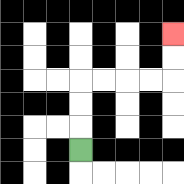{'start': '[3, 6]', 'end': '[7, 1]', 'path_directions': 'U,U,U,R,R,R,R,U,U', 'path_coordinates': '[[3, 6], [3, 5], [3, 4], [3, 3], [4, 3], [5, 3], [6, 3], [7, 3], [7, 2], [7, 1]]'}